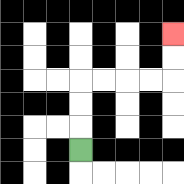{'start': '[3, 6]', 'end': '[7, 1]', 'path_directions': 'U,U,U,R,R,R,R,U,U', 'path_coordinates': '[[3, 6], [3, 5], [3, 4], [3, 3], [4, 3], [5, 3], [6, 3], [7, 3], [7, 2], [7, 1]]'}